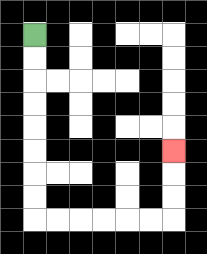{'start': '[1, 1]', 'end': '[7, 6]', 'path_directions': 'D,D,D,D,D,D,D,D,R,R,R,R,R,R,U,U,U', 'path_coordinates': '[[1, 1], [1, 2], [1, 3], [1, 4], [1, 5], [1, 6], [1, 7], [1, 8], [1, 9], [2, 9], [3, 9], [4, 9], [5, 9], [6, 9], [7, 9], [7, 8], [7, 7], [7, 6]]'}